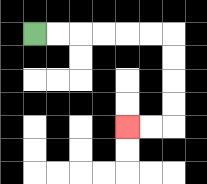{'start': '[1, 1]', 'end': '[5, 5]', 'path_directions': 'R,R,R,R,R,R,D,D,D,D,L,L', 'path_coordinates': '[[1, 1], [2, 1], [3, 1], [4, 1], [5, 1], [6, 1], [7, 1], [7, 2], [7, 3], [7, 4], [7, 5], [6, 5], [5, 5]]'}